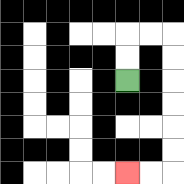{'start': '[5, 3]', 'end': '[5, 7]', 'path_directions': 'U,U,R,R,D,D,D,D,D,D,L,L', 'path_coordinates': '[[5, 3], [5, 2], [5, 1], [6, 1], [7, 1], [7, 2], [7, 3], [7, 4], [7, 5], [7, 6], [7, 7], [6, 7], [5, 7]]'}